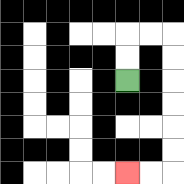{'start': '[5, 3]', 'end': '[5, 7]', 'path_directions': 'U,U,R,R,D,D,D,D,D,D,L,L', 'path_coordinates': '[[5, 3], [5, 2], [5, 1], [6, 1], [7, 1], [7, 2], [7, 3], [7, 4], [7, 5], [7, 6], [7, 7], [6, 7], [5, 7]]'}